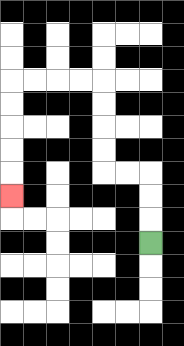{'start': '[6, 10]', 'end': '[0, 8]', 'path_directions': 'U,U,U,L,L,U,U,U,U,L,L,L,L,D,D,D,D,D', 'path_coordinates': '[[6, 10], [6, 9], [6, 8], [6, 7], [5, 7], [4, 7], [4, 6], [4, 5], [4, 4], [4, 3], [3, 3], [2, 3], [1, 3], [0, 3], [0, 4], [0, 5], [0, 6], [0, 7], [0, 8]]'}